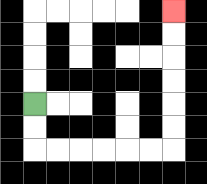{'start': '[1, 4]', 'end': '[7, 0]', 'path_directions': 'D,D,R,R,R,R,R,R,U,U,U,U,U,U', 'path_coordinates': '[[1, 4], [1, 5], [1, 6], [2, 6], [3, 6], [4, 6], [5, 6], [6, 6], [7, 6], [7, 5], [7, 4], [7, 3], [7, 2], [7, 1], [7, 0]]'}